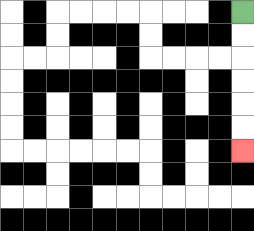{'start': '[10, 0]', 'end': '[10, 6]', 'path_directions': 'D,D,D,D,D,D', 'path_coordinates': '[[10, 0], [10, 1], [10, 2], [10, 3], [10, 4], [10, 5], [10, 6]]'}